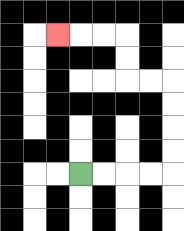{'start': '[3, 7]', 'end': '[2, 1]', 'path_directions': 'R,R,R,R,U,U,U,U,L,L,U,U,L,L,L', 'path_coordinates': '[[3, 7], [4, 7], [5, 7], [6, 7], [7, 7], [7, 6], [7, 5], [7, 4], [7, 3], [6, 3], [5, 3], [5, 2], [5, 1], [4, 1], [3, 1], [2, 1]]'}